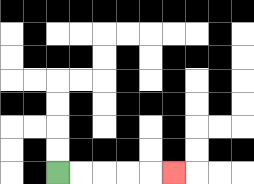{'start': '[2, 7]', 'end': '[7, 7]', 'path_directions': 'R,R,R,R,R', 'path_coordinates': '[[2, 7], [3, 7], [4, 7], [5, 7], [6, 7], [7, 7]]'}